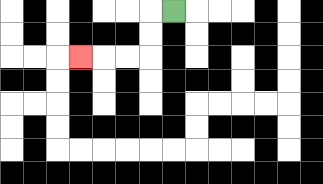{'start': '[7, 0]', 'end': '[3, 2]', 'path_directions': 'L,D,D,L,L,L', 'path_coordinates': '[[7, 0], [6, 0], [6, 1], [6, 2], [5, 2], [4, 2], [3, 2]]'}